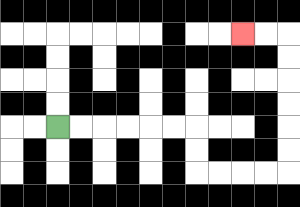{'start': '[2, 5]', 'end': '[10, 1]', 'path_directions': 'R,R,R,R,R,R,D,D,R,R,R,R,U,U,U,U,U,U,L,L', 'path_coordinates': '[[2, 5], [3, 5], [4, 5], [5, 5], [6, 5], [7, 5], [8, 5], [8, 6], [8, 7], [9, 7], [10, 7], [11, 7], [12, 7], [12, 6], [12, 5], [12, 4], [12, 3], [12, 2], [12, 1], [11, 1], [10, 1]]'}